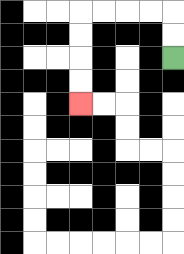{'start': '[7, 2]', 'end': '[3, 4]', 'path_directions': 'U,U,L,L,L,L,D,D,D,D', 'path_coordinates': '[[7, 2], [7, 1], [7, 0], [6, 0], [5, 0], [4, 0], [3, 0], [3, 1], [3, 2], [3, 3], [3, 4]]'}